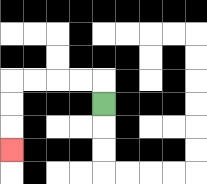{'start': '[4, 4]', 'end': '[0, 6]', 'path_directions': 'U,L,L,L,L,D,D,D', 'path_coordinates': '[[4, 4], [4, 3], [3, 3], [2, 3], [1, 3], [0, 3], [0, 4], [0, 5], [0, 6]]'}